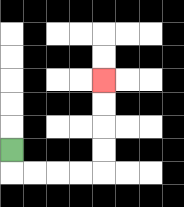{'start': '[0, 6]', 'end': '[4, 3]', 'path_directions': 'D,R,R,R,R,U,U,U,U', 'path_coordinates': '[[0, 6], [0, 7], [1, 7], [2, 7], [3, 7], [4, 7], [4, 6], [4, 5], [4, 4], [4, 3]]'}